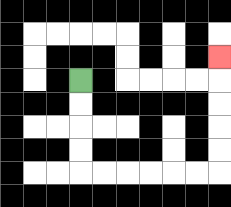{'start': '[3, 3]', 'end': '[9, 2]', 'path_directions': 'D,D,D,D,R,R,R,R,R,R,U,U,U,U,U', 'path_coordinates': '[[3, 3], [3, 4], [3, 5], [3, 6], [3, 7], [4, 7], [5, 7], [6, 7], [7, 7], [8, 7], [9, 7], [9, 6], [9, 5], [9, 4], [9, 3], [9, 2]]'}